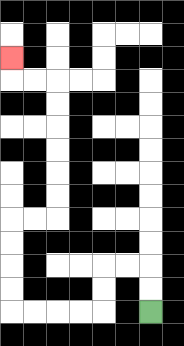{'start': '[6, 13]', 'end': '[0, 2]', 'path_directions': 'U,U,L,L,D,D,L,L,L,L,U,U,U,U,R,R,U,U,U,U,U,U,L,L,U', 'path_coordinates': '[[6, 13], [6, 12], [6, 11], [5, 11], [4, 11], [4, 12], [4, 13], [3, 13], [2, 13], [1, 13], [0, 13], [0, 12], [0, 11], [0, 10], [0, 9], [1, 9], [2, 9], [2, 8], [2, 7], [2, 6], [2, 5], [2, 4], [2, 3], [1, 3], [0, 3], [0, 2]]'}